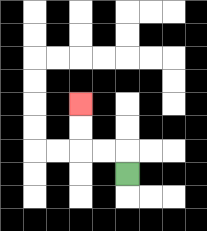{'start': '[5, 7]', 'end': '[3, 4]', 'path_directions': 'U,L,L,U,U', 'path_coordinates': '[[5, 7], [5, 6], [4, 6], [3, 6], [3, 5], [3, 4]]'}